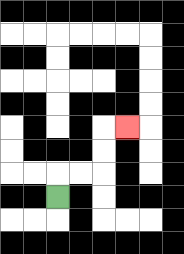{'start': '[2, 8]', 'end': '[5, 5]', 'path_directions': 'U,R,R,U,U,R', 'path_coordinates': '[[2, 8], [2, 7], [3, 7], [4, 7], [4, 6], [4, 5], [5, 5]]'}